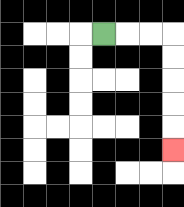{'start': '[4, 1]', 'end': '[7, 6]', 'path_directions': 'R,R,R,D,D,D,D,D', 'path_coordinates': '[[4, 1], [5, 1], [6, 1], [7, 1], [7, 2], [7, 3], [7, 4], [7, 5], [7, 6]]'}